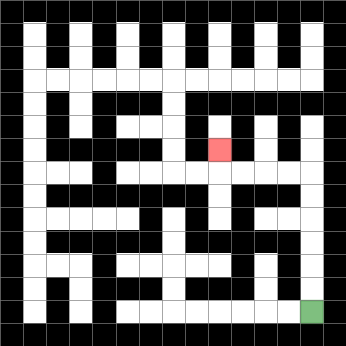{'start': '[13, 13]', 'end': '[9, 6]', 'path_directions': 'U,U,U,U,U,U,L,L,L,L,U', 'path_coordinates': '[[13, 13], [13, 12], [13, 11], [13, 10], [13, 9], [13, 8], [13, 7], [12, 7], [11, 7], [10, 7], [9, 7], [9, 6]]'}